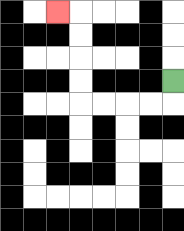{'start': '[7, 3]', 'end': '[2, 0]', 'path_directions': 'D,L,L,L,L,U,U,U,U,L', 'path_coordinates': '[[7, 3], [7, 4], [6, 4], [5, 4], [4, 4], [3, 4], [3, 3], [3, 2], [3, 1], [3, 0], [2, 0]]'}